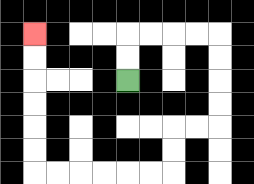{'start': '[5, 3]', 'end': '[1, 1]', 'path_directions': 'U,U,R,R,R,R,D,D,D,D,L,L,D,D,L,L,L,L,L,L,U,U,U,U,U,U', 'path_coordinates': '[[5, 3], [5, 2], [5, 1], [6, 1], [7, 1], [8, 1], [9, 1], [9, 2], [9, 3], [9, 4], [9, 5], [8, 5], [7, 5], [7, 6], [7, 7], [6, 7], [5, 7], [4, 7], [3, 7], [2, 7], [1, 7], [1, 6], [1, 5], [1, 4], [1, 3], [1, 2], [1, 1]]'}